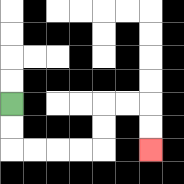{'start': '[0, 4]', 'end': '[6, 6]', 'path_directions': 'D,D,R,R,R,R,U,U,R,R,D,D', 'path_coordinates': '[[0, 4], [0, 5], [0, 6], [1, 6], [2, 6], [3, 6], [4, 6], [4, 5], [4, 4], [5, 4], [6, 4], [6, 5], [6, 6]]'}